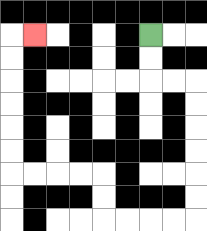{'start': '[6, 1]', 'end': '[1, 1]', 'path_directions': 'D,D,R,R,D,D,D,D,D,D,L,L,L,L,U,U,L,L,L,L,U,U,U,U,U,U,R', 'path_coordinates': '[[6, 1], [6, 2], [6, 3], [7, 3], [8, 3], [8, 4], [8, 5], [8, 6], [8, 7], [8, 8], [8, 9], [7, 9], [6, 9], [5, 9], [4, 9], [4, 8], [4, 7], [3, 7], [2, 7], [1, 7], [0, 7], [0, 6], [0, 5], [0, 4], [0, 3], [0, 2], [0, 1], [1, 1]]'}